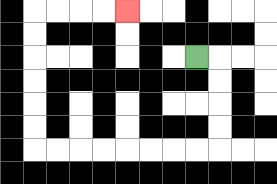{'start': '[8, 2]', 'end': '[5, 0]', 'path_directions': 'R,D,D,D,D,L,L,L,L,L,L,L,L,U,U,U,U,U,U,R,R,R,R', 'path_coordinates': '[[8, 2], [9, 2], [9, 3], [9, 4], [9, 5], [9, 6], [8, 6], [7, 6], [6, 6], [5, 6], [4, 6], [3, 6], [2, 6], [1, 6], [1, 5], [1, 4], [1, 3], [1, 2], [1, 1], [1, 0], [2, 0], [3, 0], [4, 0], [5, 0]]'}